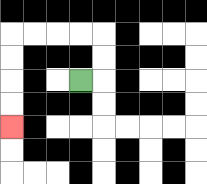{'start': '[3, 3]', 'end': '[0, 5]', 'path_directions': 'R,U,U,L,L,L,L,D,D,D,D', 'path_coordinates': '[[3, 3], [4, 3], [4, 2], [4, 1], [3, 1], [2, 1], [1, 1], [0, 1], [0, 2], [0, 3], [0, 4], [0, 5]]'}